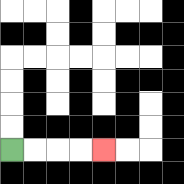{'start': '[0, 6]', 'end': '[4, 6]', 'path_directions': 'R,R,R,R', 'path_coordinates': '[[0, 6], [1, 6], [2, 6], [3, 6], [4, 6]]'}